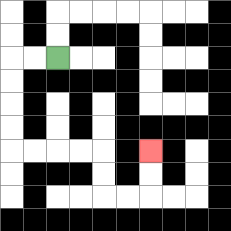{'start': '[2, 2]', 'end': '[6, 6]', 'path_directions': 'L,L,D,D,D,D,R,R,R,R,D,D,R,R,U,U', 'path_coordinates': '[[2, 2], [1, 2], [0, 2], [0, 3], [0, 4], [0, 5], [0, 6], [1, 6], [2, 6], [3, 6], [4, 6], [4, 7], [4, 8], [5, 8], [6, 8], [6, 7], [6, 6]]'}